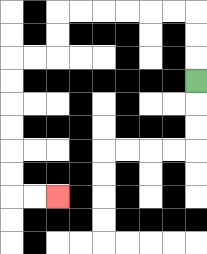{'start': '[8, 3]', 'end': '[2, 8]', 'path_directions': 'U,U,U,L,L,L,L,L,L,D,D,L,L,D,D,D,D,D,D,R,R', 'path_coordinates': '[[8, 3], [8, 2], [8, 1], [8, 0], [7, 0], [6, 0], [5, 0], [4, 0], [3, 0], [2, 0], [2, 1], [2, 2], [1, 2], [0, 2], [0, 3], [0, 4], [0, 5], [0, 6], [0, 7], [0, 8], [1, 8], [2, 8]]'}